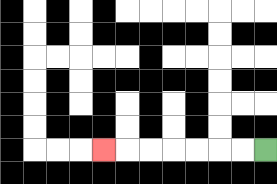{'start': '[11, 6]', 'end': '[4, 6]', 'path_directions': 'L,L,L,L,L,L,L', 'path_coordinates': '[[11, 6], [10, 6], [9, 6], [8, 6], [7, 6], [6, 6], [5, 6], [4, 6]]'}